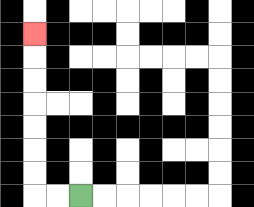{'start': '[3, 8]', 'end': '[1, 1]', 'path_directions': 'L,L,U,U,U,U,U,U,U', 'path_coordinates': '[[3, 8], [2, 8], [1, 8], [1, 7], [1, 6], [1, 5], [1, 4], [1, 3], [1, 2], [1, 1]]'}